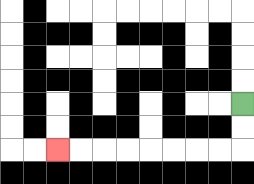{'start': '[10, 4]', 'end': '[2, 6]', 'path_directions': 'D,D,L,L,L,L,L,L,L,L', 'path_coordinates': '[[10, 4], [10, 5], [10, 6], [9, 6], [8, 6], [7, 6], [6, 6], [5, 6], [4, 6], [3, 6], [2, 6]]'}